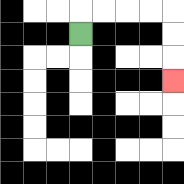{'start': '[3, 1]', 'end': '[7, 3]', 'path_directions': 'U,R,R,R,R,D,D,D', 'path_coordinates': '[[3, 1], [3, 0], [4, 0], [5, 0], [6, 0], [7, 0], [7, 1], [7, 2], [7, 3]]'}